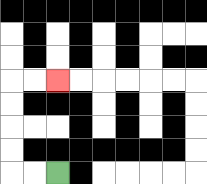{'start': '[2, 7]', 'end': '[2, 3]', 'path_directions': 'L,L,U,U,U,U,R,R', 'path_coordinates': '[[2, 7], [1, 7], [0, 7], [0, 6], [0, 5], [0, 4], [0, 3], [1, 3], [2, 3]]'}